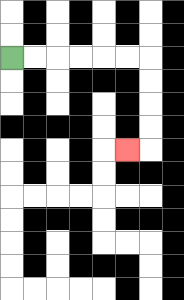{'start': '[0, 2]', 'end': '[5, 6]', 'path_directions': 'R,R,R,R,R,R,D,D,D,D,L', 'path_coordinates': '[[0, 2], [1, 2], [2, 2], [3, 2], [4, 2], [5, 2], [6, 2], [6, 3], [6, 4], [6, 5], [6, 6], [5, 6]]'}